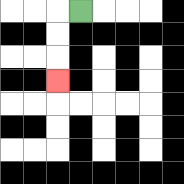{'start': '[3, 0]', 'end': '[2, 3]', 'path_directions': 'L,D,D,D', 'path_coordinates': '[[3, 0], [2, 0], [2, 1], [2, 2], [2, 3]]'}